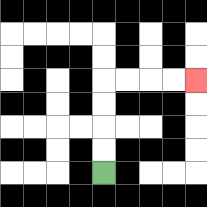{'start': '[4, 7]', 'end': '[8, 3]', 'path_directions': 'U,U,U,U,R,R,R,R', 'path_coordinates': '[[4, 7], [4, 6], [4, 5], [4, 4], [4, 3], [5, 3], [6, 3], [7, 3], [8, 3]]'}